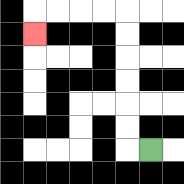{'start': '[6, 6]', 'end': '[1, 1]', 'path_directions': 'L,U,U,U,U,U,U,L,L,L,L,D', 'path_coordinates': '[[6, 6], [5, 6], [5, 5], [5, 4], [5, 3], [5, 2], [5, 1], [5, 0], [4, 0], [3, 0], [2, 0], [1, 0], [1, 1]]'}